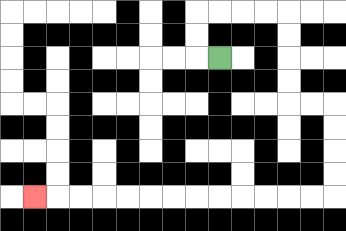{'start': '[9, 2]', 'end': '[1, 8]', 'path_directions': 'L,U,U,R,R,R,R,D,D,D,D,R,R,D,D,D,D,L,L,L,L,L,L,L,L,L,L,L,L,L', 'path_coordinates': '[[9, 2], [8, 2], [8, 1], [8, 0], [9, 0], [10, 0], [11, 0], [12, 0], [12, 1], [12, 2], [12, 3], [12, 4], [13, 4], [14, 4], [14, 5], [14, 6], [14, 7], [14, 8], [13, 8], [12, 8], [11, 8], [10, 8], [9, 8], [8, 8], [7, 8], [6, 8], [5, 8], [4, 8], [3, 8], [2, 8], [1, 8]]'}